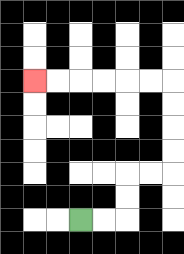{'start': '[3, 9]', 'end': '[1, 3]', 'path_directions': 'R,R,U,U,R,R,U,U,U,U,L,L,L,L,L,L', 'path_coordinates': '[[3, 9], [4, 9], [5, 9], [5, 8], [5, 7], [6, 7], [7, 7], [7, 6], [7, 5], [7, 4], [7, 3], [6, 3], [5, 3], [4, 3], [3, 3], [2, 3], [1, 3]]'}